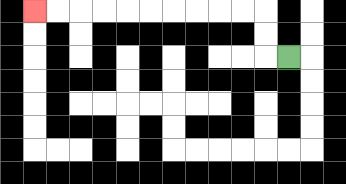{'start': '[12, 2]', 'end': '[1, 0]', 'path_directions': 'L,U,U,L,L,L,L,L,L,L,L,L,L', 'path_coordinates': '[[12, 2], [11, 2], [11, 1], [11, 0], [10, 0], [9, 0], [8, 0], [7, 0], [6, 0], [5, 0], [4, 0], [3, 0], [2, 0], [1, 0]]'}